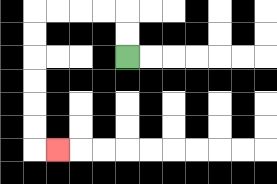{'start': '[5, 2]', 'end': '[2, 6]', 'path_directions': 'U,U,L,L,L,L,D,D,D,D,D,D,R', 'path_coordinates': '[[5, 2], [5, 1], [5, 0], [4, 0], [3, 0], [2, 0], [1, 0], [1, 1], [1, 2], [1, 3], [1, 4], [1, 5], [1, 6], [2, 6]]'}